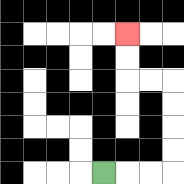{'start': '[4, 7]', 'end': '[5, 1]', 'path_directions': 'R,R,R,U,U,U,U,L,L,U,U', 'path_coordinates': '[[4, 7], [5, 7], [6, 7], [7, 7], [7, 6], [7, 5], [7, 4], [7, 3], [6, 3], [5, 3], [5, 2], [5, 1]]'}